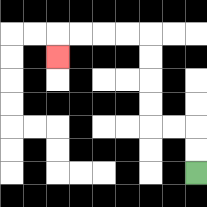{'start': '[8, 7]', 'end': '[2, 2]', 'path_directions': 'U,U,L,L,U,U,U,U,L,L,L,L,D', 'path_coordinates': '[[8, 7], [8, 6], [8, 5], [7, 5], [6, 5], [6, 4], [6, 3], [6, 2], [6, 1], [5, 1], [4, 1], [3, 1], [2, 1], [2, 2]]'}